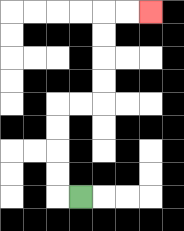{'start': '[3, 8]', 'end': '[6, 0]', 'path_directions': 'L,U,U,U,U,R,R,U,U,U,U,R,R', 'path_coordinates': '[[3, 8], [2, 8], [2, 7], [2, 6], [2, 5], [2, 4], [3, 4], [4, 4], [4, 3], [4, 2], [4, 1], [4, 0], [5, 0], [6, 0]]'}